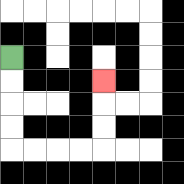{'start': '[0, 2]', 'end': '[4, 3]', 'path_directions': 'D,D,D,D,R,R,R,R,U,U,U', 'path_coordinates': '[[0, 2], [0, 3], [0, 4], [0, 5], [0, 6], [1, 6], [2, 6], [3, 6], [4, 6], [4, 5], [4, 4], [4, 3]]'}